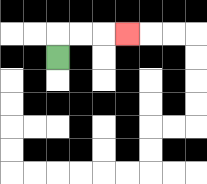{'start': '[2, 2]', 'end': '[5, 1]', 'path_directions': 'U,R,R,R', 'path_coordinates': '[[2, 2], [2, 1], [3, 1], [4, 1], [5, 1]]'}